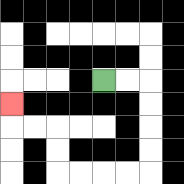{'start': '[4, 3]', 'end': '[0, 4]', 'path_directions': 'R,R,D,D,D,D,L,L,L,L,U,U,L,L,U', 'path_coordinates': '[[4, 3], [5, 3], [6, 3], [6, 4], [6, 5], [6, 6], [6, 7], [5, 7], [4, 7], [3, 7], [2, 7], [2, 6], [2, 5], [1, 5], [0, 5], [0, 4]]'}